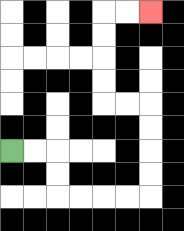{'start': '[0, 6]', 'end': '[6, 0]', 'path_directions': 'R,R,D,D,R,R,R,R,U,U,U,U,L,L,U,U,U,U,R,R', 'path_coordinates': '[[0, 6], [1, 6], [2, 6], [2, 7], [2, 8], [3, 8], [4, 8], [5, 8], [6, 8], [6, 7], [6, 6], [6, 5], [6, 4], [5, 4], [4, 4], [4, 3], [4, 2], [4, 1], [4, 0], [5, 0], [6, 0]]'}